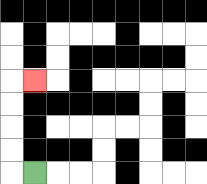{'start': '[1, 7]', 'end': '[1, 3]', 'path_directions': 'L,U,U,U,U,R', 'path_coordinates': '[[1, 7], [0, 7], [0, 6], [0, 5], [0, 4], [0, 3], [1, 3]]'}